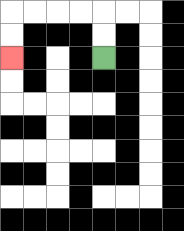{'start': '[4, 2]', 'end': '[0, 2]', 'path_directions': 'U,U,L,L,L,L,D,D', 'path_coordinates': '[[4, 2], [4, 1], [4, 0], [3, 0], [2, 0], [1, 0], [0, 0], [0, 1], [0, 2]]'}